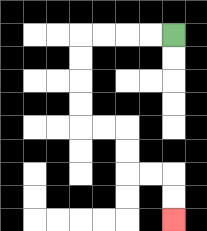{'start': '[7, 1]', 'end': '[7, 9]', 'path_directions': 'L,L,L,L,D,D,D,D,R,R,D,D,R,R,D,D', 'path_coordinates': '[[7, 1], [6, 1], [5, 1], [4, 1], [3, 1], [3, 2], [3, 3], [3, 4], [3, 5], [4, 5], [5, 5], [5, 6], [5, 7], [6, 7], [7, 7], [7, 8], [7, 9]]'}